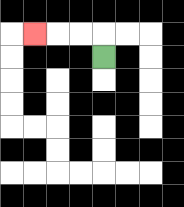{'start': '[4, 2]', 'end': '[1, 1]', 'path_directions': 'U,L,L,L', 'path_coordinates': '[[4, 2], [4, 1], [3, 1], [2, 1], [1, 1]]'}